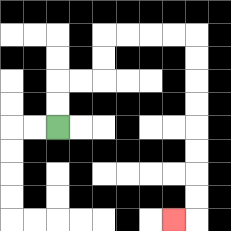{'start': '[2, 5]', 'end': '[7, 9]', 'path_directions': 'U,U,R,R,U,U,R,R,R,R,D,D,D,D,D,D,D,D,L', 'path_coordinates': '[[2, 5], [2, 4], [2, 3], [3, 3], [4, 3], [4, 2], [4, 1], [5, 1], [6, 1], [7, 1], [8, 1], [8, 2], [8, 3], [8, 4], [8, 5], [8, 6], [8, 7], [8, 8], [8, 9], [7, 9]]'}